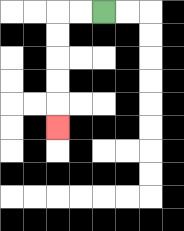{'start': '[4, 0]', 'end': '[2, 5]', 'path_directions': 'L,L,D,D,D,D,D', 'path_coordinates': '[[4, 0], [3, 0], [2, 0], [2, 1], [2, 2], [2, 3], [2, 4], [2, 5]]'}